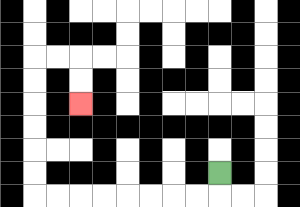{'start': '[9, 7]', 'end': '[3, 4]', 'path_directions': 'D,L,L,L,L,L,L,L,L,U,U,U,U,U,U,R,R,D,D', 'path_coordinates': '[[9, 7], [9, 8], [8, 8], [7, 8], [6, 8], [5, 8], [4, 8], [3, 8], [2, 8], [1, 8], [1, 7], [1, 6], [1, 5], [1, 4], [1, 3], [1, 2], [2, 2], [3, 2], [3, 3], [3, 4]]'}